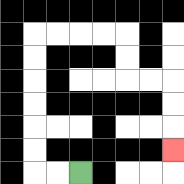{'start': '[3, 7]', 'end': '[7, 6]', 'path_directions': 'L,L,U,U,U,U,U,U,R,R,R,R,D,D,R,R,D,D,D', 'path_coordinates': '[[3, 7], [2, 7], [1, 7], [1, 6], [1, 5], [1, 4], [1, 3], [1, 2], [1, 1], [2, 1], [3, 1], [4, 1], [5, 1], [5, 2], [5, 3], [6, 3], [7, 3], [7, 4], [7, 5], [7, 6]]'}